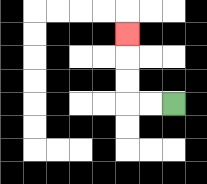{'start': '[7, 4]', 'end': '[5, 1]', 'path_directions': 'L,L,U,U,U', 'path_coordinates': '[[7, 4], [6, 4], [5, 4], [5, 3], [5, 2], [5, 1]]'}